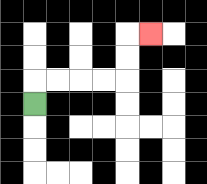{'start': '[1, 4]', 'end': '[6, 1]', 'path_directions': 'U,R,R,R,R,U,U,R', 'path_coordinates': '[[1, 4], [1, 3], [2, 3], [3, 3], [4, 3], [5, 3], [5, 2], [5, 1], [6, 1]]'}